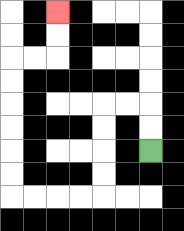{'start': '[6, 6]', 'end': '[2, 0]', 'path_directions': 'U,U,L,L,D,D,D,D,L,L,L,L,U,U,U,U,U,U,R,R,U,U', 'path_coordinates': '[[6, 6], [6, 5], [6, 4], [5, 4], [4, 4], [4, 5], [4, 6], [4, 7], [4, 8], [3, 8], [2, 8], [1, 8], [0, 8], [0, 7], [0, 6], [0, 5], [0, 4], [0, 3], [0, 2], [1, 2], [2, 2], [2, 1], [2, 0]]'}